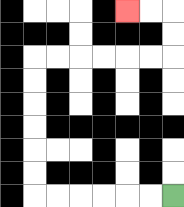{'start': '[7, 8]', 'end': '[5, 0]', 'path_directions': 'L,L,L,L,L,L,U,U,U,U,U,U,R,R,R,R,R,R,U,U,L,L', 'path_coordinates': '[[7, 8], [6, 8], [5, 8], [4, 8], [3, 8], [2, 8], [1, 8], [1, 7], [1, 6], [1, 5], [1, 4], [1, 3], [1, 2], [2, 2], [3, 2], [4, 2], [5, 2], [6, 2], [7, 2], [7, 1], [7, 0], [6, 0], [5, 0]]'}